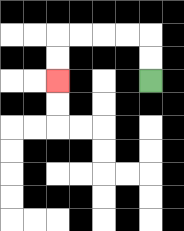{'start': '[6, 3]', 'end': '[2, 3]', 'path_directions': 'U,U,L,L,L,L,D,D', 'path_coordinates': '[[6, 3], [6, 2], [6, 1], [5, 1], [4, 1], [3, 1], [2, 1], [2, 2], [2, 3]]'}